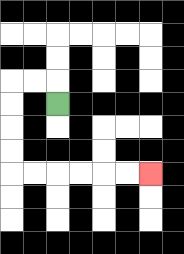{'start': '[2, 4]', 'end': '[6, 7]', 'path_directions': 'U,L,L,D,D,D,D,R,R,R,R,R,R', 'path_coordinates': '[[2, 4], [2, 3], [1, 3], [0, 3], [0, 4], [0, 5], [0, 6], [0, 7], [1, 7], [2, 7], [3, 7], [4, 7], [5, 7], [6, 7]]'}